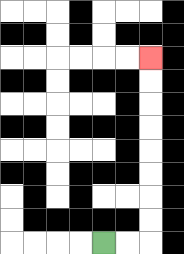{'start': '[4, 10]', 'end': '[6, 2]', 'path_directions': 'R,R,U,U,U,U,U,U,U,U', 'path_coordinates': '[[4, 10], [5, 10], [6, 10], [6, 9], [6, 8], [6, 7], [6, 6], [6, 5], [6, 4], [6, 3], [6, 2]]'}